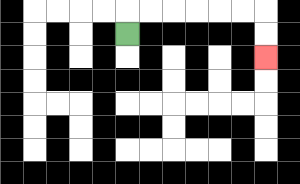{'start': '[5, 1]', 'end': '[11, 2]', 'path_directions': 'U,R,R,R,R,R,R,D,D', 'path_coordinates': '[[5, 1], [5, 0], [6, 0], [7, 0], [8, 0], [9, 0], [10, 0], [11, 0], [11, 1], [11, 2]]'}